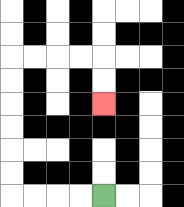{'start': '[4, 8]', 'end': '[4, 4]', 'path_directions': 'L,L,L,L,U,U,U,U,U,U,R,R,R,R,D,D', 'path_coordinates': '[[4, 8], [3, 8], [2, 8], [1, 8], [0, 8], [0, 7], [0, 6], [0, 5], [0, 4], [0, 3], [0, 2], [1, 2], [2, 2], [3, 2], [4, 2], [4, 3], [4, 4]]'}